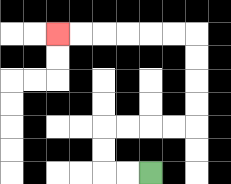{'start': '[6, 7]', 'end': '[2, 1]', 'path_directions': 'L,L,U,U,R,R,R,R,U,U,U,U,L,L,L,L,L,L', 'path_coordinates': '[[6, 7], [5, 7], [4, 7], [4, 6], [4, 5], [5, 5], [6, 5], [7, 5], [8, 5], [8, 4], [8, 3], [8, 2], [8, 1], [7, 1], [6, 1], [5, 1], [4, 1], [3, 1], [2, 1]]'}